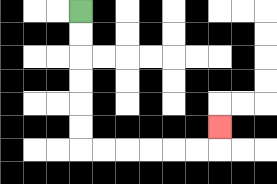{'start': '[3, 0]', 'end': '[9, 5]', 'path_directions': 'D,D,D,D,D,D,R,R,R,R,R,R,U', 'path_coordinates': '[[3, 0], [3, 1], [3, 2], [3, 3], [3, 4], [3, 5], [3, 6], [4, 6], [5, 6], [6, 6], [7, 6], [8, 6], [9, 6], [9, 5]]'}